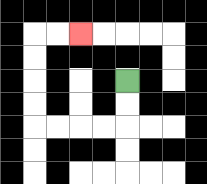{'start': '[5, 3]', 'end': '[3, 1]', 'path_directions': 'D,D,L,L,L,L,U,U,U,U,R,R', 'path_coordinates': '[[5, 3], [5, 4], [5, 5], [4, 5], [3, 5], [2, 5], [1, 5], [1, 4], [1, 3], [1, 2], [1, 1], [2, 1], [3, 1]]'}